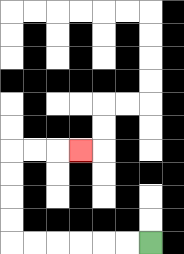{'start': '[6, 10]', 'end': '[3, 6]', 'path_directions': 'L,L,L,L,L,L,U,U,U,U,R,R,R', 'path_coordinates': '[[6, 10], [5, 10], [4, 10], [3, 10], [2, 10], [1, 10], [0, 10], [0, 9], [0, 8], [0, 7], [0, 6], [1, 6], [2, 6], [3, 6]]'}